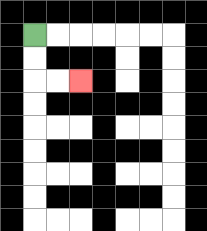{'start': '[1, 1]', 'end': '[3, 3]', 'path_directions': 'D,D,R,R', 'path_coordinates': '[[1, 1], [1, 2], [1, 3], [2, 3], [3, 3]]'}